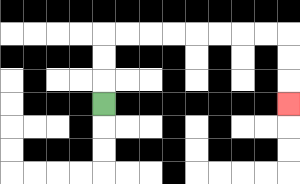{'start': '[4, 4]', 'end': '[12, 4]', 'path_directions': 'U,U,U,R,R,R,R,R,R,R,R,D,D,D', 'path_coordinates': '[[4, 4], [4, 3], [4, 2], [4, 1], [5, 1], [6, 1], [7, 1], [8, 1], [9, 1], [10, 1], [11, 1], [12, 1], [12, 2], [12, 3], [12, 4]]'}